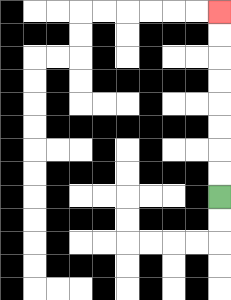{'start': '[9, 8]', 'end': '[9, 0]', 'path_directions': 'U,U,U,U,U,U,U,U', 'path_coordinates': '[[9, 8], [9, 7], [9, 6], [9, 5], [9, 4], [9, 3], [9, 2], [9, 1], [9, 0]]'}